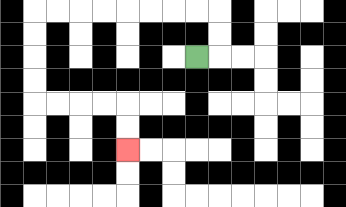{'start': '[8, 2]', 'end': '[5, 6]', 'path_directions': 'R,U,U,L,L,L,L,L,L,L,L,D,D,D,D,R,R,R,R,D,D', 'path_coordinates': '[[8, 2], [9, 2], [9, 1], [9, 0], [8, 0], [7, 0], [6, 0], [5, 0], [4, 0], [3, 0], [2, 0], [1, 0], [1, 1], [1, 2], [1, 3], [1, 4], [2, 4], [3, 4], [4, 4], [5, 4], [5, 5], [5, 6]]'}